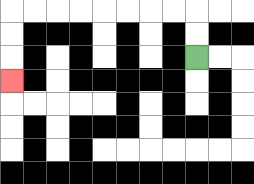{'start': '[8, 2]', 'end': '[0, 3]', 'path_directions': 'U,U,L,L,L,L,L,L,L,L,D,D,D', 'path_coordinates': '[[8, 2], [8, 1], [8, 0], [7, 0], [6, 0], [5, 0], [4, 0], [3, 0], [2, 0], [1, 0], [0, 0], [0, 1], [0, 2], [0, 3]]'}